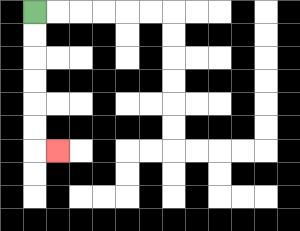{'start': '[1, 0]', 'end': '[2, 6]', 'path_directions': 'D,D,D,D,D,D,R', 'path_coordinates': '[[1, 0], [1, 1], [1, 2], [1, 3], [1, 4], [1, 5], [1, 6], [2, 6]]'}